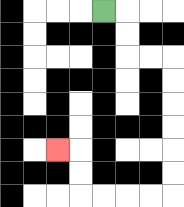{'start': '[4, 0]', 'end': '[2, 6]', 'path_directions': 'R,D,D,R,R,D,D,D,D,D,D,L,L,L,L,U,U,L', 'path_coordinates': '[[4, 0], [5, 0], [5, 1], [5, 2], [6, 2], [7, 2], [7, 3], [7, 4], [7, 5], [7, 6], [7, 7], [7, 8], [6, 8], [5, 8], [4, 8], [3, 8], [3, 7], [3, 6], [2, 6]]'}